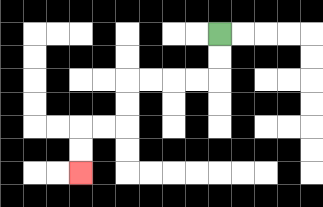{'start': '[9, 1]', 'end': '[3, 7]', 'path_directions': 'D,D,L,L,L,L,D,D,L,L,D,D', 'path_coordinates': '[[9, 1], [9, 2], [9, 3], [8, 3], [7, 3], [6, 3], [5, 3], [5, 4], [5, 5], [4, 5], [3, 5], [3, 6], [3, 7]]'}